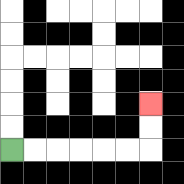{'start': '[0, 6]', 'end': '[6, 4]', 'path_directions': 'R,R,R,R,R,R,U,U', 'path_coordinates': '[[0, 6], [1, 6], [2, 6], [3, 6], [4, 6], [5, 6], [6, 6], [6, 5], [6, 4]]'}